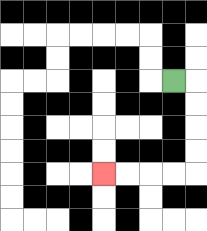{'start': '[7, 3]', 'end': '[4, 7]', 'path_directions': 'R,D,D,D,D,L,L,L,L', 'path_coordinates': '[[7, 3], [8, 3], [8, 4], [8, 5], [8, 6], [8, 7], [7, 7], [6, 7], [5, 7], [4, 7]]'}